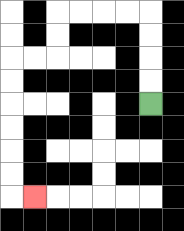{'start': '[6, 4]', 'end': '[1, 8]', 'path_directions': 'U,U,U,U,L,L,L,L,D,D,L,L,D,D,D,D,D,D,R', 'path_coordinates': '[[6, 4], [6, 3], [6, 2], [6, 1], [6, 0], [5, 0], [4, 0], [3, 0], [2, 0], [2, 1], [2, 2], [1, 2], [0, 2], [0, 3], [0, 4], [0, 5], [0, 6], [0, 7], [0, 8], [1, 8]]'}